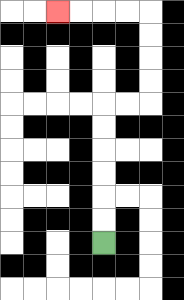{'start': '[4, 10]', 'end': '[2, 0]', 'path_directions': 'U,U,U,U,U,U,R,R,U,U,U,U,L,L,L,L', 'path_coordinates': '[[4, 10], [4, 9], [4, 8], [4, 7], [4, 6], [4, 5], [4, 4], [5, 4], [6, 4], [6, 3], [6, 2], [6, 1], [6, 0], [5, 0], [4, 0], [3, 0], [2, 0]]'}